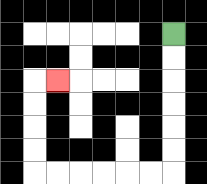{'start': '[7, 1]', 'end': '[2, 3]', 'path_directions': 'D,D,D,D,D,D,L,L,L,L,L,L,U,U,U,U,R', 'path_coordinates': '[[7, 1], [7, 2], [7, 3], [7, 4], [7, 5], [7, 6], [7, 7], [6, 7], [5, 7], [4, 7], [3, 7], [2, 7], [1, 7], [1, 6], [1, 5], [1, 4], [1, 3], [2, 3]]'}